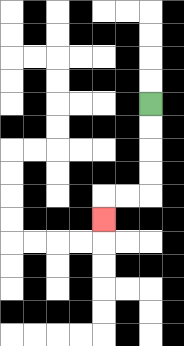{'start': '[6, 4]', 'end': '[4, 9]', 'path_directions': 'D,D,D,D,L,L,D', 'path_coordinates': '[[6, 4], [6, 5], [6, 6], [6, 7], [6, 8], [5, 8], [4, 8], [4, 9]]'}